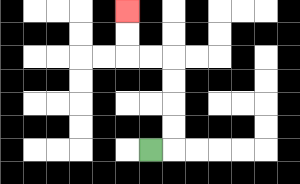{'start': '[6, 6]', 'end': '[5, 0]', 'path_directions': 'R,U,U,U,U,L,L,U,U', 'path_coordinates': '[[6, 6], [7, 6], [7, 5], [7, 4], [7, 3], [7, 2], [6, 2], [5, 2], [5, 1], [5, 0]]'}